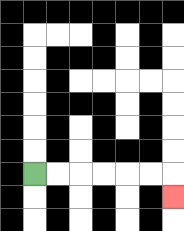{'start': '[1, 7]', 'end': '[7, 8]', 'path_directions': 'R,R,R,R,R,R,D', 'path_coordinates': '[[1, 7], [2, 7], [3, 7], [4, 7], [5, 7], [6, 7], [7, 7], [7, 8]]'}